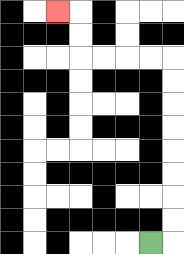{'start': '[6, 10]', 'end': '[2, 0]', 'path_directions': 'R,U,U,U,U,U,U,U,U,L,L,L,L,U,U,L', 'path_coordinates': '[[6, 10], [7, 10], [7, 9], [7, 8], [7, 7], [7, 6], [7, 5], [7, 4], [7, 3], [7, 2], [6, 2], [5, 2], [4, 2], [3, 2], [3, 1], [3, 0], [2, 0]]'}